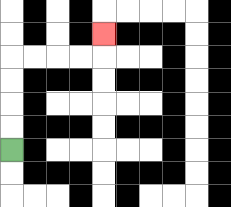{'start': '[0, 6]', 'end': '[4, 1]', 'path_directions': 'U,U,U,U,R,R,R,R,U', 'path_coordinates': '[[0, 6], [0, 5], [0, 4], [0, 3], [0, 2], [1, 2], [2, 2], [3, 2], [4, 2], [4, 1]]'}